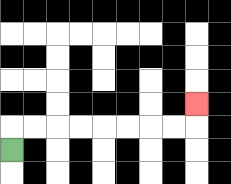{'start': '[0, 6]', 'end': '[8, 4]', 'path_directions': 'U,R,R,R,R,R,R,R,R,U', 'path_coordinates': '[[0, 6], [0, 5], [1, 5], [2, 5], [3, 5], [4, 5], [5, 5], [6, 5], [7, 5], [8, 5], [8, 4]]'}